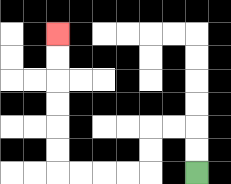{'start': '[8, 7]', 'end': '[2, 1]', 'path_directions': 'U,U,L,L,D,D,L,L,L,L,U,U,U,U,U,U', 'path_coordinates': '[[8, 7], [8, 6], [8, 5], [7, 5], [6, 5], [6, 6], [6, 7], [5, 7], [4, 7], [3, 7], [2, 7], [2, 6], [2, 5], [2, 4], [2, 3], [2, 2], [2, 1]]'}